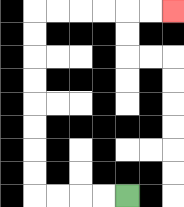{'start': '[5, 8]', 'end': '[7, 0]', 'path_directions': 'L,L,L,L,U,U,U,U,U,U,U,U,R,R,R,R,R,R', 'path_coordinates': '[[5, 8], [4, 8], [3, 8], [2, 8], [1, 8], [1, 7], [1, 6], [1, 5], [1, 4], [1, 3], [1, 2], [1, 1], [1, 0], [2, 0], [3, 0], [4, 0], [5, 0], [6, 0], [7, 0]]'}